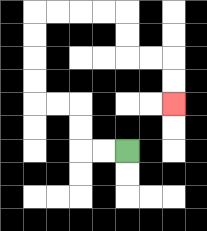{'start': '[5, 6]', 'end': '[7, 4]', 'path_directions': 'L,L,U,U,L,L,U,U,U,U,R,R,R,R,D,D,R,R,D,D', 'path_coordinates': '[[5, 6], [4, 6], [3, 6], [3, 5], [3, 4], [2, 4], [1, 4], [1, 3], [1, 2], [1, 1], [1, 0], [2, 0], [3, 0], [4, 0], [5, 0], [5, 1], [5, 2], [6, 2], [7, 2], [7, 3], [7, 4]]'}